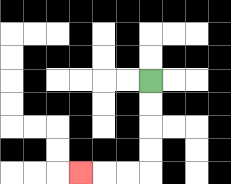{'start': '[6, 3]', 'end': '[3, 7]', 'path_directions': 'D,D,D,D,L,L,L', 'path_coordinates': '[[6, 3], [6, 4], [6, 5], [6, 6], [6, 7], [5, 7], [4, 7], [3, 7]]'}